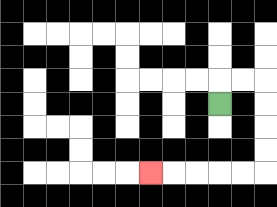{'start': '[9, 4]', 'end': '[6, 7]', 'path_directions': 'U,R,R,D,D,D,D,L,L,L,L,L', 'path_coordinates': '[[9, 4], [9, 3], [10, 3], [11, 3], [11, 4], [11, 5], [11, 6], [11, 7], [10, 7], [9, 7], [8, 7], [7, 7], [6, 7]]'}